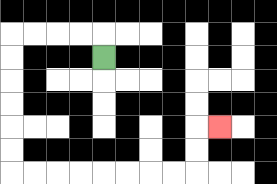{'start': '[4, 2]', 'end': '[9, 5]', 'path_directions': 'U,L,L,L,L,D,D,D,D,D,D,R,R,R,R,R,R,R,R,U,U,R', 'path_coordinates': '[[4, 2], [4, 1], [3, 1], [2, 1], [1, 1], [0, 1], [0, 2], [0, 3], [0, 4], [0, 5], [0, 6], [0, 7], [1, 7], [2, 7], [3, 7], [4, 7], [5, 7], [6, 7], [7, 7], [8, 7], [8, 6], [8, 5], [9, 5]]'}